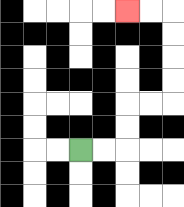{'start': '[3, 6]', 'end': '[5, 0]', 'path_directions': 'R,R,U,U,R,R,U,U,U,U,L,L', 'path_coordinates': '[[3, 6], [4, 6], [5, 6], [5, 5], [5, 4], [6, 4], [7, 4], [7, 3], [7, 2], [7, 1], [7, 0], [6, 0], [5, 0]]'}